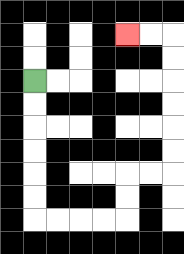{'start': '[1, 3]', 'end': '[5, 1]', 'path_directions': 'D,D,D,D,D,D,R,R,R,R,U,U,R,R,U,U,U,U,U,U,L,L', 'path_coordinates': '[[1, 3], [1, 4], [1, 5], [1, 6], [1, 7], [1, 8], [1, 9], [2, 9], [3, 9], [4, 9], [5, 9], [5, 8], [5, 7], [6, 7], [7, 7], [7, 6], [7, 5], [7, 4], [7, 3], [7, 2], [7, 1], [6, 1], [5, 1]]'}